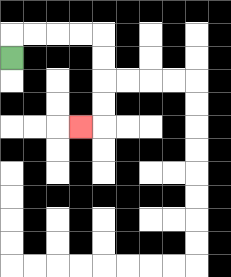{'start': '[0, 2]', 'end': '[3, 5]', 'path_directions': 'U,R,R,R,R,D,D,D,D,L', 'path_coordinates': '[[0, 2], [0, 1], [1, 1], [2, 1], [3, 1], [4, 1], [4, 2], [4, 3], [4, 4], [4, 5], [3, 5]]'}